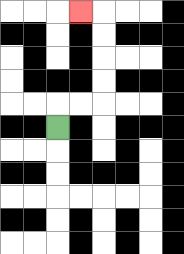{'start': '[2, 5]', 'end': '[3, 0]', 'path_directions': 'U,R,R,U,U,U,U,L', 'path_coordinates': '[[2, 5], [2, 4], [3, 4], [4, 4], [4, 3], [4, 2], [4, 1], [4, 0], [3, 0]]'}